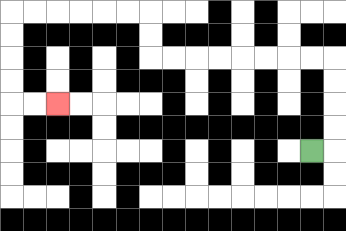{'start': '[13, 6]', 'end': '[2, 4]', 'path_directions': 'R,U,U,U,U,L,L,L,L,L,L,L,L,U,U,L,L,L,L,L,L,D,D,D,D,R,R', 'path_coordinates': '[[13, 6], [14, 6], [14, 5], [14, 4], [14, 3], [14, 2], [13, 2], [12, 2], [11, 2], [10, 2], [9, 2], [8, 2], [7, 2], [6, 2], [6, 1], [6, 0], [5, 0], [4, 0], [3, 0], [2, 0], [1, 0], [0, 0], [0, 1], [0, 2], [0, 3], [0, 4], [1, 4], [2, 4]]'}